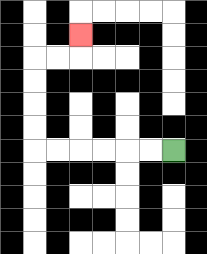{'start': '[7, 6]', 'end': '[3, 1]', 'path_directions': 'L,L,L,L,L,L,U,U,U,U,R,R,U', 'path_coordinates': '[[7, 6], [6, 6], [5, 6], [4, 6], [3, 6], [2, 6], [1, 6], [1, 5], [1, 4], [1, 3], [1, 2], [2, 2], [3, 2], [3, 1]]'}